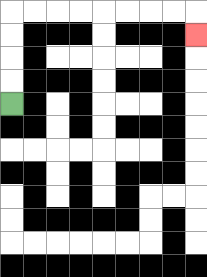{'start': '[0, 4]', 'end': '[8, 1]', 'path_directions': 'U,U,U,U,R,R,R,R,R,R,R,R,D', 'path_coordinates': '[[0, 4], [0, 3], [0, 2], [0, 1], [0, 0], [1, 0], [2, 0], [3, 0], [4, 0], [5, 0], [6, 0], [7, 0], [8, 0], [8, 1]]'}